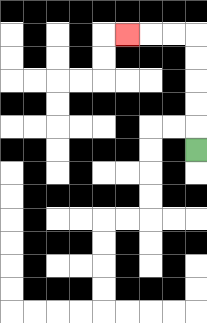{'start': '[8, 6]', 'end': '[5, 1]', 'path_directions': 'U,U,U,U,U,L,L,L', 'path_coordinates': '[[8, 6], [8, 5], [8, 4], [8, 3], [8, 2], [8, 1], [7, 1], [6, 1], [5, 1]]'}